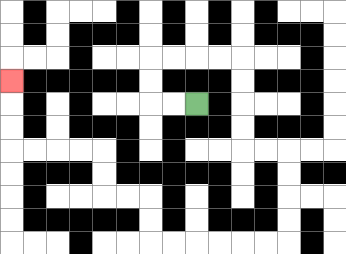{'start': '[8, 4]', 'end': '[0, 3]', 'path_directions': 'L,L,U,U,R,R,R,R,D,D,D,D,R,R,D,D,D,D,L,L,L,L,L,L,U,U,L,L,U,U,L,L,L,L,U,U,U', 'path_coordinates': '[[8, 4], [7, 4], [6, 4], [6, 3], [6, 2], [7, 2], [8, 2], [9, 2], [10, 2], [10, 3], [10, 4], [10, 5], [10, 6], [11, 6], [12, 6], [12, 7], [12, 8], [12, 9], [12, 10], [11, 10], [10, 10], [9, 10], [8, 10], [7, 10], [6, 10], [6, 9], [6, 8], [5, 8], [4, 8], [4, 7], [4, 6], [3, 6], [2, 6], [1, 6], [0, 6], [0, 5], [0, 4], [0, 3]]'}